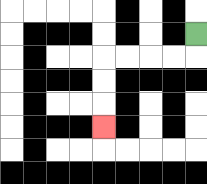{'start': '[8, 1]', 'end': '[4, 5]', 'path_directions': 'D,L,L,L,L,D,D,D', 'path_coordinates': '[[8, 1], [8, 2], [7, 2], [6, 2], [5, 2], [4, 2], [4, 3], [4, 4], [4, 5]]'}